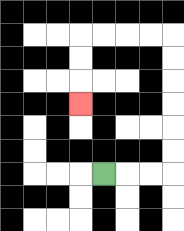{'start': '[4, 7]', 'end': '[3, 4]', 'path_directions': 'R,R,R,U,U,U,U,U,U,L,L,L,L,D,D,D', 'path_coordinates': '[[4, 7], [5, 7], [6, 7], [7, 7], [7, 6], [7, 5], [7, 4], [7, 3], [7, 2], [7, 1], [6, 1], [5, 1], [4, 1], [3, 1], [3, 2], [3, 3], [3, 4]]'}